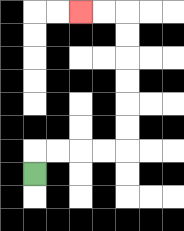{'start': '[1, 7]', 'end': '[3, 0]', 'path_directions': 'U,R,R,R,R,U,U,U,U,U,U,L,L', 'path_coordinates': '[[1, 7], [1, 6], [2, 6], [3, 6], [4, 6], [5, 6], [5, 5], [5, 4], [5, 3], [5, 2], [5, 1], [5, 0], [4, 0], [3, 0]]'}